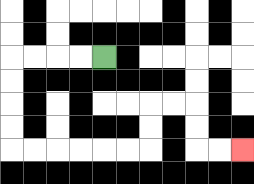{'start': '[4, 2]', 'end': '[10, 6]', 'path_directions': 'L,L,L,L,D,D,D,D,R,R,R,R,R,R,U,U,R,R,D,D,R,R', 'path_coordinates': '[[4, 2], [3, 2], [2, 2], [1, 2], [0, 2], [0, 3], [0, 4], [0, 5], [0, 6], [1, 6], [2, 6], [3, 6], [4, 6], [5, 6], [6, 6], [6, 5], [6, 4], [7, 4], [8, 4], [8, 5], [8, 6], [9, 6], [10, 6]]'}